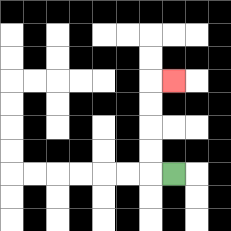{'start': '[7, 7]', 'end': '[7, 3]', 'path_directions': 'L,U,U,U,U,R', 'path_coordinates': '[[7, 7], [6, 7], [6, 6], [6, 5], [6, 4], [6, 3], [7, 3]]'}